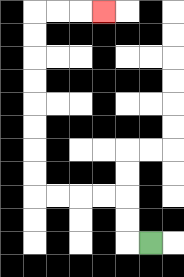{'start': '[6, 10]', 'end': '[4, 0]', 'path_directions': 'L,U,U,L,L,L,L,U,U,U,U,U,U,U,U,R,R,R', 'path_coordinates': '[[6, 10], [5, 10], [5, 9], [5, 8], [4, 8], [3, 8], [2, 8], [1, 8], [1, 7], [1, 6], [1, 5], [1, 4], [1, 3], [1, 2], [1, 1], [1, 0], [2, 0], [3, 0], [4, 0]]'}